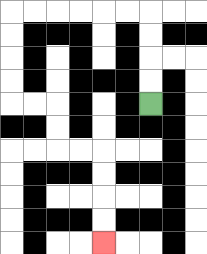{'start': '[6, 4]', 'end': '[4, 10]', 'path_directions': 'U,U,U,U,L,L,L,L,L,L,D,D,D,D,R,R,D,D,R,R,D,D,D,D', 'path_coordinates': '[[6, 4], [6, 3], [6, 2], [6, 1], [6, 0], [5, 0], [4, 0], [3, 0], [2, 0], [1, 0], [0, 0], [0, 1], [0, 2], [0, 3], [0, 4], [1, 4], [2, 4], [2, 5], [2, 6], [3, 6], [4, 6], [4, 7], [4, 8], [4, 9], [4, 10]]'}